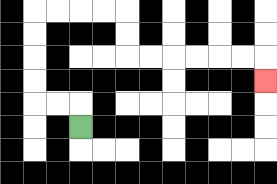{'start': '[3, 5]', 'end': '[11, 3]', 'path_directions': 'U,L,L,U,U,U,U,R,R,R,R,D,D,R,R,R,R,R,R,D', 'path_coordinates': '[[3, 5], [3, 4], [2, 4], [1, 4], [1, 3], [1, 2], [1, 1], [1, 0], [2, 0], [3, 0], [4, 0], [5, 0], [5, 1], [5, 2], [6, 2], [7, 2], [8, 2], [9, 2], [10, 2], [11, 2], [11, 3]]'}